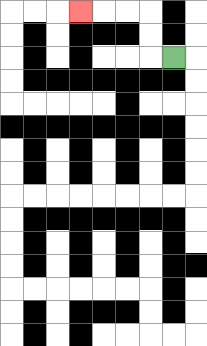{'start': '[7, 2]', 'end': '[3, 0]', 'path_directions': 'L,U,U,L,L,L', 'path_coordinates': '[[7, 2], [6, 2], [6, 1], [6, 0], [5, 0], [4, 0], [3, 0]]'}